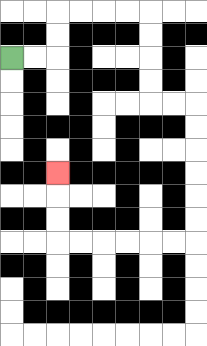{'start': '[0, 2]', 'end': '[2, 7]', 'path_directions': 'R,R,U,U,R,R,R,R,D,D,D,D,R,R,D,D,D,D,D,D,L,L,L,L,L,L,U,U,U', 'path_coordinates': '[[0, 2], [1, 2], [2, 2], [2, 1], [2, 0], [3, 0], [4, 0], [5, 0], [6, 0], [6, 1], [6, 2], [6, 3], [6, 4], [7, 4], [8, 4], [8, 5], [8, 6], [8, 7], [8, 8], [8, 9], [8, 10], [7, 10], [6, 10], [5, 10], [4, 10], [3, 10], [2, 10], [2, 9], [2, 8], [2, 7]]'}